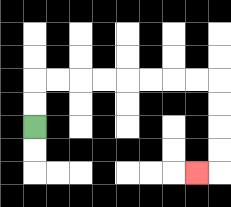{'start': '[1, 5]', 'end': '[8, 7]', 'path_directions': 'U,U,R,R,R,R,R,R,R,R,D,D,D,D,L', 'path_coordinates': '[[1, 5], [1, 4], [1, 3], [2, 3], [3, 3], [4, 3], [5, 3], [6, 3], [7, 3], [8, 3], [9, 3], [9, 4], [9, 5], [9, 6], [9, 7], [8, 7]]'}